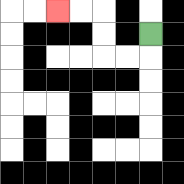{'start': '[6, 1]', 'end': '[2, 0]', 'path_directions': 'D,L,L,U,U,L,L', 'path_coordinates': '[[6, 1], [6, 2], [5, 2], [4, 2], [4, 1], [4, 0], [3, 0], [2, 0]]'}